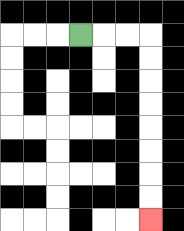{'start': '[3, 1]', 'end': '[6, 9]', 'path_directions': 'R,R,R,D,D,D,D,D,D,D,D', 'path_coordinates': '[[3, 1], [4, 1], [5, 1], [6, 1], [6, 2], [6, 3], [6, 4], [6, 5], [6, 6], [6, 7], [6, 8], [6, 9]]'}